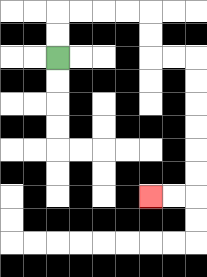{'start': '[2, 2]', 'end': '[6, 8]', 'path_directions': 'U,U,R,R,R,R,D,D,R,R,D,D,D,D,D,D,L,L', 'path_coordinates': '[[2, 2], [2, 1], [2, 0], [3, 0], [4, 0], [5, 0], [6, 0], [6, 1], [6, 2], [7, 2], [8, 2], [8, 3], [8, 4], [8, 5], [8, 6], [8, 7], [8, 8], [7, 8], [6, 8]]'}